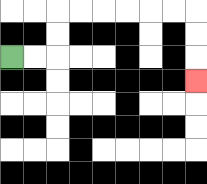{'start': '[0, 2]', 'end': '[8, 3]', 'path_directions': 'R,R,U,U,R,R,R,R,R,R,D,D,D', 'path_coordinates': '[[0, 2], [1, 2], [2, 2], [2, 1], [2, 0], [3, 0], [4, 0], [5, 0], [6, 0], [7, 0], [8, 0], [8, 1], [8, 2], [8, 3]]'}